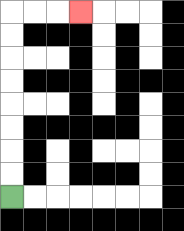{'start': '[0, 8]', 'end': '[3, 0]', 'path_directions': 'U,U,U,U,U,U,U,U,R,R,R', 'path_coordinates': '[[0, 8], [0, 7], [0, 6], [0, 5], [0, 4], [0, 3], [0, 2], [0, 1], [0, 0], [1, 0], [2, 0], [3, 0]]'}